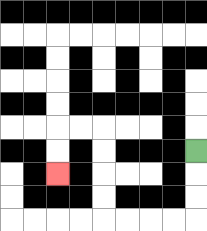{'start': '[8, 6]', 'end': '[2, 7]', 'path_directions': 'D,D,D,L,L,L,L,U,U,U,U,L,L,D,D', 'path_coordinates': '[[8, 6], [8, 7], [8, 8], [8, 9], [7, 9], [6, 9], [5, 9], [4, 9], [4, 8], [4, 7], [4, 6], [4, 5], [3, 5], [2, 5], [2, 6], [2, 7]]'}